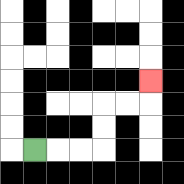{'start': '[1, 6]', 'end': '[6, 3]', 'path_directions': 'R,R,R,U,U,R,R,U', 'path_coordinates': '[[1, 6], [2, 6], [3, 6], [4, 6], [4, 5], [4, 4], [5, 4], [6, 4], [6, 3]]'}